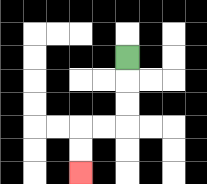{'start': '[5, 2]', 'end': '[3, 7]', 'path_directions': 'D,D,D,L,L,D,D', 'path_coordinates': '[[5, 2], [5, 3], [5, 4], [5, 5], [4, 5], [3, 5], [3, 6], [3, 7]]'}